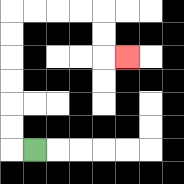{'start': '[1, 6]', 'end': '[5, 2]', 'path_directions': 'L,U,U,U,U,U,U,R,R,R,R,D,D,R', 'path_coordinates': '[[1, 6], [0, 6], [0, 5], [0, 4], [0, 3], [0, 2], [0, 1], [0, 0], [1, 0], [2, 0], [3, 0], [4, 0], [4, 1], [4, 2], [5, 2]]'}